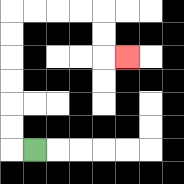{'start': '[1, 6]', 'end': '[5, 2]', 'path_directions': 'L,U,U,U,U,U,U,R,R,R,R,D,D,R', 'path_coordinates': '[[1, 6], [0, 6], [0, 5], [0, 4], [0, 3], [0, 2], [0, 1], [0, 0], [1, 0], [2, 0], [3, 0], [4, 0], [4, 1], [4, 2], [5, 2]]'}